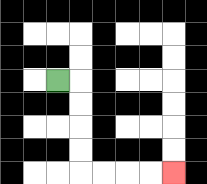{'start': '[2, 3]', 'end': '[7, 7]', 'path_directions': 'R,D,D,D,D,R,R,R,R', 'path_coordinates': '[[2, 3], [3, 3], [3, 4], [3, 5], [3, 6], [3, 7], [4, 7], [5, 7], [6, 7], [7, 7]]'}